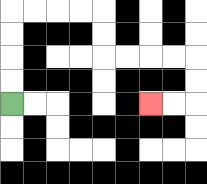{'start': '[0, 4]', 'end': '[6, 4]', 'path_directions': 'U,U,U,U,R,R,R,R,D,D,R,R,R,R,D,D,L,L', 'path_coordinates': '[[0, 4], [0, 3], [0, 2], [0, 1], [0, 0], [1, 0], [2, 0], [3, 0], [4, 0], [4, 1], [4, 2], [5, 2], [6, 2], [7, 2], [8, 2], [8, 3], [8, 4], [7, 4], [6, 4]]'}